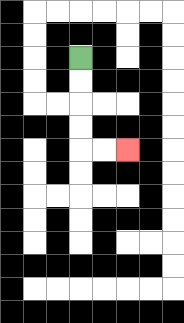{'start': '[3, 2]', 'end': '[5, 6]', 'path_directions': 'D,D,D,D,R,R', 'path_coordinates': '[[3, 2], [3, 3], [3, 4], [3, 5], [3, 6], [4, 6], [5, 6]]'}